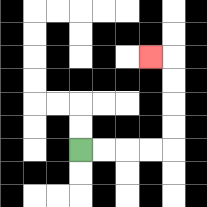{'start': '[3, 6]', 'end': '[6, 2]', 'path_directions': 'R,R,R,R,U,U,U,U,L', 'path_coordinates': '[[3, 6], [4, 6], [5, 6], [6, 6], [7, 6], [7, 5], [7, 4], [7, 3], [7, 2], [6, 2]]'}